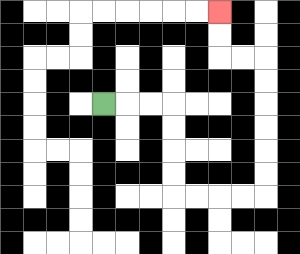{'start': '[4, 4]', 'end': '[9, 0]', 'path_directions': 'R,R,R,D,D,D,D,R,R,R,R,U,U,U,U,U,U,L,L,U,U', 'path_coordinates': '[[4, 4], [5, 4], [6, 4], [7, 4], [7, 5], [7, 6], [7, 7], [7, 8], [8, 8], [9, 8], [10, 8], [11, 8], [11, 7], [11, 6], [11, 5], [11, 4], [11, 3], [11, 2], [10, 2], [9, 2], [9, 1], [9, 0]]'}